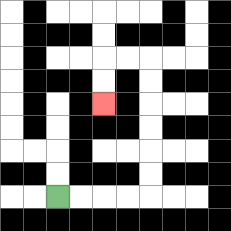{'start': '[2, 8]', 'end': '[4, 4]', 'path_directions': 'R,R,R,R,U,U,U,U,U,U,L,L,D,D', 'path_coordinates': '[[2, 8], [3, 8], [4, 8], [5, 8], [6, 8], [6, 7], [6, 6], [6, 5], [6, 4], [6, 3], [6, 2], [5, 2], [4, 2], [4, 3], [4, 4]]'}